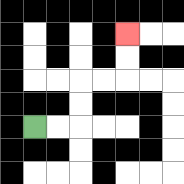{'start': '[1, 5]', 'end': '[5, 1]', 'path_directions': 'R,R,U,U,R,R,U,U', 'path_coordinates': '[[1, 5], [2, 5], [3, 5], [3, 4], [3, 3], [4, 3], [5, 3], [5, 2], [5, 1]]'}